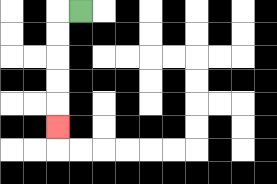{'start': '[3, 0]', 'end': '[2, 5]', 'path_directions': 'L,D,D,D,D,D', 'path_coordinates': '[[3, 0], [2, 0], [2, 1], [2, 2], [2, 3], [2, 4], [2, 5]]'}